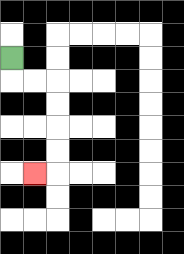{'start': '[0, 2]', 'end': '[1, 7]', 'path_directions': 'D,R,R,D,D,D,D,L', 'path_coordinates': '[[0, 2], [0, 3], [1, 3], [2, 3], [2, 4], [2, 5], [2, 6], [2, 7], [1, 7]]'}